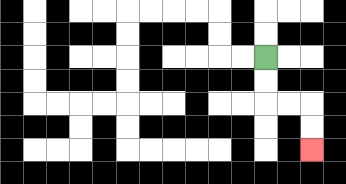{'start': '[11, 2]', 'end': '[13, 6]', 'path_directions': 'D,D,R,R,D,D', 'path_coordinates': '[[11, 2], [11, 3], [11, 4], [12, 4], [13, 4], [13, 5], [13, 6]]'}